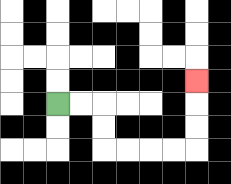{'start': '[2, 4]', 'end': '[8, 3]', 'path_directions': 'R,R,D,D,R,R,R,R,U,U,U', 'path_coordinates': '[[2, 4], [3, 4], [4, 4], [4, 5], [4, 6], [5, 6], [6, 6], [7, 6], [8, 6], [8, 5], [8, 4], [8, 3]]'}